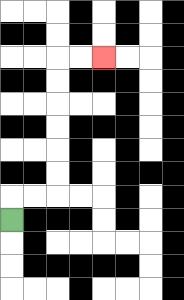{'start': '[0, 9]', 'end': '[4, 2]', 'path_directions': 'U,R,R,U,U,U,U,U,U,R,R', 'path_coordinates': '[[0, 9], [0, 8], [1, 8], [2, 8], [2, 7], [2, 6], [2, 5], [2, 4], [2, 3], [2, 2], [3, 2], [4, 2]]'}